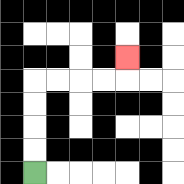{'start': '[1, 7]', 'end': '[5, 2]', 'path_directions': 'U,U,U,U,R,R,R,R,U', 'path_coordinates': '[[1, 7], [1, 6], [1, 5], [1, 4], [1, 3], [2, 3], [3, 3], [4, 3], [5, 3], [5, 2]]'}